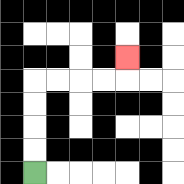{'start': '[1, 7]', 'end': '[5, 2]', 'path_directions': 'U,U,U,U,R,R,R,R,U', 'path_coordinates': '[[1, 7], [1, 6], [1, 5], [1, 4], [1, 3], [2, 3], [3, 3], [4, 3], [5, 3], [5, 2]]'}